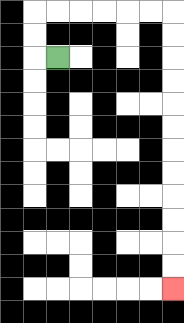{'start': '[2, 2]', 'end': '[7, 12]', 'path_directions': 'L,U,U,R,R,R,R,R,R,D,D,D,D,D,D,D,D,D,D,D,D', 'path_coordinates': '[[2, 2], [1, 2], [1, 1], [1, 0], [2, 0], [3, 0], [4, 0], [5, 0], [6, 0], [7, 0], [7, 1], [7, 2], [7, 3], [7, 4], [7, 5], [7, 6], [7, 7], [7, 8], [7, 9], [7, 10], [7, 11], [7, 12]]'}